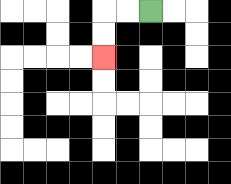{'start': '[6, 0]', 'end': '[4, 2]', 'path_directions': 'L,L,D,D', 'path_coordinates': '[[6, 0], [5, 0], [4, 0], [4, 1], [4, 2]]'}